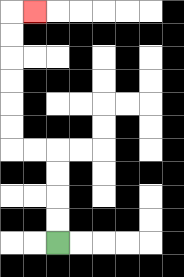{'start': '[2, 10]', 'end': '[1, 0]', 'path_directions': 'U,U,U,U,L,L,U,U,U,U,U,U,R', 'path_coordinates': '[[2, 10], [2, 9], [2, 8], [2, 7], [2, 6], [1, 6], [0, 6], [0, 5], [0, 4], [0, 3], [0, 2], [0, 1], [0, 0], [1, 0]]'}